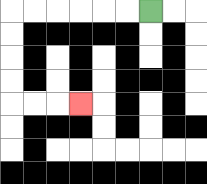{'start': '[6, 0]', 'end': '[3, 4]', 'path_directions': 'L,L,L,L,L,L,D,D,D,D,R,R,R', 'path_coordinates': '[[6, 0], [5, 0], [4, 0], [3, 0], [2, 0], [1, 0], [0, 0], [0, 1], [0, 2], [0, 3], [0, 4], [1, 4], [2, 4], [3, 4]]'}